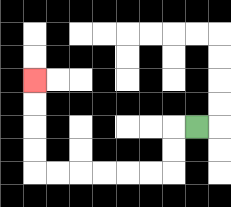{'start': '[8, 5]', 'end': '[1, 3]', 'path_directions': 'L,D,D,L,L,L,L,L,L,U,U,U,U', 'path_coordinates': '[[8, 5], [7, 5], [7, 6], [7, 7], [6, 7], [5, 7], [4, 7], [3, 7], [2, 7], [1, 7], [1, 6], [1, 5], [1, 4], [1, 3]]'}